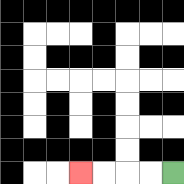{'start': '[7, 7]', 'end': '[3, 7]', 'path_directions': 'L,L,L,L', 'path_coordinates': '[[7, 7], [6, 7], [5, 7], [4, 7], [3, 7]]'}